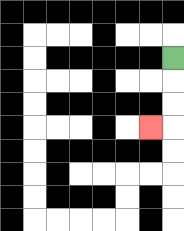{'start': '[7, 2]', 'end': '[6, 5]', 'path_directions': 'D,D,D,L', 'path_coordinates': '[[7, 2], [7, 3], [7, 4], [7, 5], [6, 5]]'}